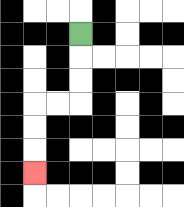{'start': '[3, 1]', 'end': '[1, 7]', 'path_directions': 'D,D,D,L,L,D,D,D', 'path_coordinates': '[[3, 1], [3, 2], [3, 3], [3, 4], [2, 4], [1, 4], [1, 5], [1, 6], [1, 7]]'}